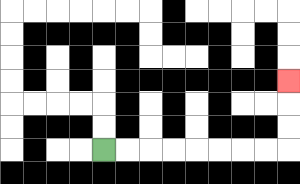{'start': '[4, 6]', 'end': '[12, 3]', 'path_directions': 'R,R,R,R,R,R,R,R,U,U,U', 'path_coordinates': '[[4, 6], [5, 6], [6, 6], [7, 6], [8, 6], [9, 6], [10, 6], [11, 6], [12, 6], [12, 5], [12, 4], [12, 3]]'}